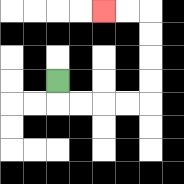{'start': '[2, 3]', 'end': '[4, 0]', 'path_directions': 'D,R,R,R,R,U,U,U,U,L,L', 'path_coordinates': '[[2, 3], [2, 4], [3, 4], [4, 4], [5, 4], [6, 4], [6, 3], [6, 2], [6, 1], [6, 0], [5, 0], [4, 0]]'}